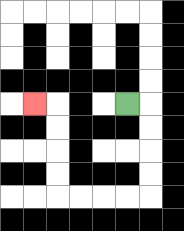{'start': '[5, 4]', 'end': '[1, 4]', 'path_directions': 'R,D,D,D,D,L,L,L,L,U,U,U,U,L', 'path_coordinates': '[[5, 4], [6, 4], [6, 5], [6, 6], [6, 7], [6, 8], [5, 8], [4, 8], [3, 8], [2, 8], [2, 7], [2, 6], [2, 5], [2, 4], [1, 4]]'}